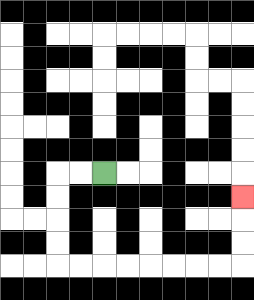{'start': '[4, 7]', 'end': '[10, 8]', 'path_directions': 'L,L,D,D,D,D,R,R,R,R,R,R,R,R,U,U,U', 'path_coordinates': '[[4, 7], [3, 7], [2, 7], [2, 8], [2, 9], [2, 10], [2, 11], [3, 11], [4, 11], [5, 11], [6, 11], [7, 11], [8, 11], [9, 11], [10, 11], [10, 10], [10, 9], [10, 8]]'}